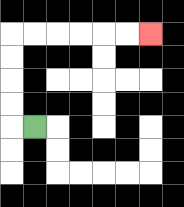{'start': '[1, 5]', 'end': '[6, 1]', 'path_directions': 'L,U,U,U,U,R,R,R,R,R,R', 'path_coordinates': '[[1, 5], [0, 5], [0, 4], [0, 3], [0, 2], [0, 1], [1, 1], [2, 1], [3, 1], [4, 1], [5, 1], [6, 1]]'}